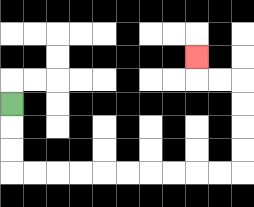{'start': '[0, 4]', 'end': '[8, 2]', 'path_directions': 'D,D,D,R,R,R,R,R,R,R,R,R,R,U,U,U,U,L,L,U', 'path_coordinates': '[[0, 4], [0, 5], [0, 6], [0, 7], [1, 7], [2, 7], [3, 7], [4, 7], [5, 7], [6, 7], [7, 7], [8, 7], [9, 7], [10, 7], [10, 6], [10, 5], [10, 4], [10, 3], [9, 3], [8, 3], [8, 2]]'}